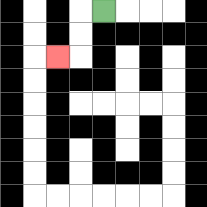{'start': '[4, 0]', 'end': '[2, 2]', 'path_directions': 'L,D,D,L', 'path_coordinates': '[[4, 0], [3, 0], [3, 1], [3, 2], [2, 2]]'}